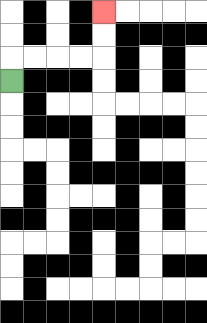{'start': '[0, 3]', 'end': '[4, 0]', 'path_directions': 'U,R,R,R,R,U,U', 'path_coordinates': '[[0, 3], [0, 2], [1, 2], [2, 2], [3, 2], [4, 2], [4, 1], [4, 0]]'}